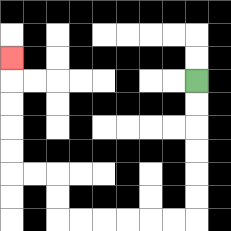{'start': '[8, 3]', 'end': '[0, 2]', 'path_directions': 'D,D,D,D,D,D,L,L,L,L,L,L,U,U,L,L,U,U,U,U,U', 'path_coordinates': '[[8, 3], [8, 4], [8, 5], [8, 6], [8, 7], [8, 8], [8, 9], [7, 9], [6, 9], [5, 9], [4, 9], [3, 9], [2, 9], [2, 8], [2, 7], [1, 7], [0, 7], [0, 6], [0, 5], [0, 4], [0, 3], [0, 2]]'}